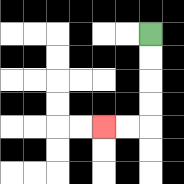{'start': '[6, 1]', 'end': '[4, 5]', 'path_directions': 'D,D,D,D,L,L', 'path_coordinates': '[[6, 1], [6, 2], [6, 3], [6, 4], [6, 5], [5, 5], [4, 5]]'}